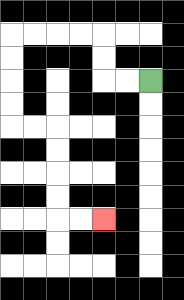{'start': '[6, 3]', 'end': '[4, 9]', 'path_directions': 'L,L,U,U,L,L,L,L,D,D,D,D,R,R,D,D,D,D,R,R', 'path_coordinates': '[[6, 3], [5, 3], [4, 3], [4, 2], [4, 1], [3, 1], [2, 1], [1, 1], [0, 1], [0, 2], [0, 3], [0, 4], [0, 5], [1, 5], [2, 5], [2, 6], [2, 7], [2, 8], [2, 9], [3, 9], [4, 9]]'}